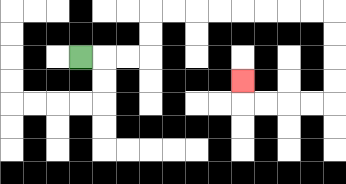{'start': '[3, 2]', 'end': '[10, 3]', 'path_directions': 'R,R,R,U,U,R,R,R,R,R,R,R,R,D,D,D,D,L,L,L,L,U', 'path_coordinates': '[[3, 2], [4, 2], [5, 2], [6, 2], [6, 1], [6, 0], [7, 0], [8, 0], [9, 0], [10, 0], [11, 0], [12, 0], [13, 0], [14, 0], [14, 1], [14, 2], [14, 3], [14, 4], [13, 4], [12, 4], [11, 4], [10, 4], [10, 3]]'}